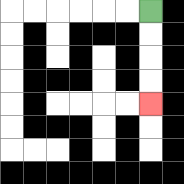{'start': '[6, 0]', 'end': '[6, 4]', 'path_directions': 'D,D,D,D', 'path_coordinates': '[[6, 0], [6, 1], [6, 2], [6, 3], [6, 4]]'}